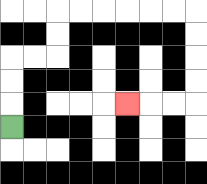{'start': '[0, 5]', 'end': '[5, 4]', 'path_directions': 'U,U,U,R,R,U,U,R,R,R,R,R,R,D,D,D,D,L,L,L', 'path_coordinates': '[[0, 5], [0, 4], [0, 3], [0, 2], [1, 2], [2, 2], [2, 1], [2, 0], [3, 0], [4, 0], [5, 0], [6, 0], [7, 0], [8, 0], [8, 1], [8, 2], [8, 3], [8, 4], [7, 4], [6, 4], [5, 4]]'}